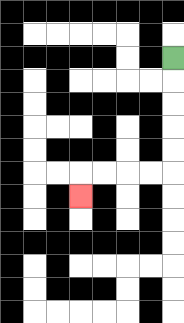{'start': '[7, 2]', 'end': '[3, 8]', 'path_directions': 'D,D,D,D,D,L,L,L,L,D', 'path_coordinates': '[[7, 2], [7, 3], [7, 4], [7, 5], [7, 6], [7, 7], [6, 7], [5, 7], [4, 7], [3, 7], [3, 8]]'}